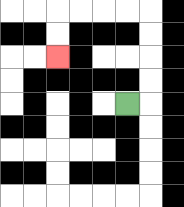{'start': '[5, 4]', 'end': '[2, 2]', 'path_directions': 'R,U,U,U,U,L,L,L,L,D,D', 'path_coordinates': '[[5, 4], [6, 4], [6, 3], [6, 2], [6, 1], [6, 0], [5, 0], [4, 0], [3, 0], [2, 0], [2, 1], [2, 2]]'}